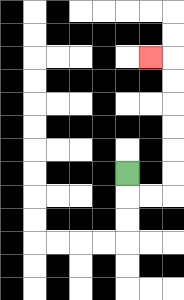{'start': '[5, 7]', 'end': '[6, 2]', 'path_directions': 'D,R,R,U,U,U,U,U,U,L', 'path_coordinates': '[[5, 7], [5, 8], [6, 8], [7, 8], [7, 7], [7, 6], [7, 5], [7, 4], [7, 3], [7, 2], [6, 2]]'}